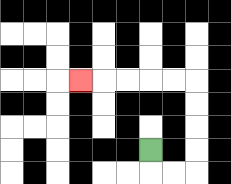{'start': '[6, 6]', 'end': '[3, 3]', 'path_directions': 'D,R,R,U,U,U,U,L,L,L,L,L', 'path_coordinates': '[[6, 6], [6, 7], [7, 7], [8, 7], [8, 6], [8, 5], [8, 4], [8, 3], [7, 3], [6, 3], [5, 3], [4, 3], [3, 3]]'}